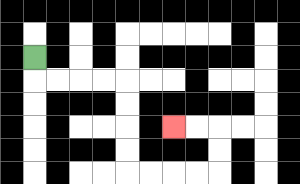{'start': '[1, 2]', 'end': '[7, 5]', 'path_directions': 'D,R,R,R,R,D,D,D,D,R,R,R,R,U,U,L,L', 'path_coordinates': '[[1, 2], [1, 3], [2, 3], [3, 3], [4, 3], [5, 3], [5, 4], [5, 5], [5, 6], [5, 7], [6, 7], [7, 7], [8, 7], [9, 7], [9, 6], [9, 5], [8, 5], [7, 5]]'}